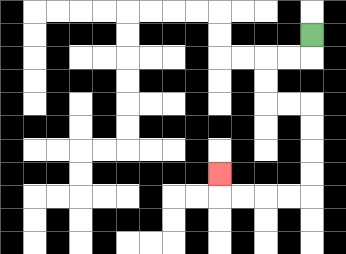{'start': '[13, 1]', 'end': '[9, 7]', 'path_directions': 'D,L,L,D,D,R,R,D,D,D,D,L,L,L,L,U', 'path_coordinates': '[[13, 1], [13, 2], [12, 2], [11, 2], [11, 3], [11, 4], [12, 4], [13, 4], [13, 5], [13, 6], [13, 7], [13, 8], [12, 8], [11, 8], [10, 8], [9, 8], [9, 7]]'}